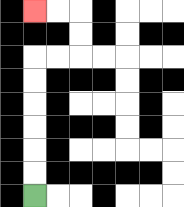{'start': '[1, 8]', 'end': '[1, 0]', 'path_directions': 'U,U,U,U,U,U,R,R,U,U,L,L', 'path_coordinates': '[[1, 8], [1, 7], [1, 6], [1, 5], [1, 4], [1, 3], [1, 2], [2, 2], [3, 2], [3, 1], [3, 0], [2, 0], [1, 0]]'}